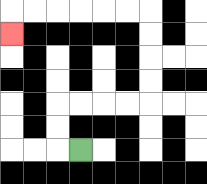{'start': '[3, 6]', 'end': '[0, 1]', 'path_directions': 'L,U,U,R,R,R,R,U,U,U,U,L,L,L,L,L,L,D', 'path_coordinates': '[[3, 6], [2, 6], [2, 5], [2, 4], [3, 4], [4, 4], [5, 4], [6, 4], [6, 3], [6, 2], [6, 1], [6, 0], [5, 0], [4, 0], [3, 0], [2, 0], [1, 0], [0, 0], [0, 1]]'}